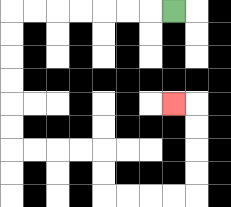{'start': '[7, 0]', 'end': '[7, 4]', 'path_directions': 'L,L,L,L,L,L,L,D,D,D,D,D,D,R,R,R,R,D,D,R,R,R,R,U,U,U,U,L', 'path_coordinates': '[[7, 0], [6, 0], [5, 0], [4, 0], [3, 0], [2, 0], [1, 0], [0, 0], [0, 1], [0, 2], [0, 3], [0, 4], [0, 5], [0, 6], [1, 6], [2, 6], [3, 6], [4, 6], [4, 7], [4, 8], [5, 8], [6, 8], [7, 8], [8, 8], [8, 7], [8, 6], [8, 5], [8, 4], [7, 4]]'}